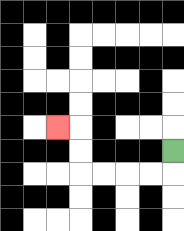{'start': '[7, 6]', 'end': '[2, 5]', 'path_directions': 'D,L,L,L,L,U,U,L', 'path_coordinates': '[[7, 6], [7, 7], [6, 7], [5, 7], [4, 7], [3, 7], [3, 6], [3, 5], [2, 5]]'}